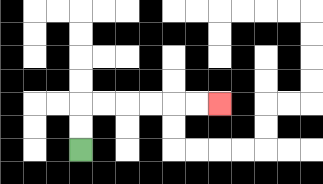{'start': '[3, 6]', 'end': '[9, 4]', 'path_directions': 'U,U,R,R,R,R,R,R', 'path_coordinates': '[[3, 6], [3, 5], [3, 4], [4, 4], [5, 4], [6, 4], [7, 4], [8, 4], [9, 4]]'}